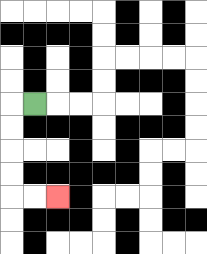{'start': '[1, 4]', 'end': '[2, 8]', 'path_directions': 'L,D,D,D,D,R,R', 'path_coordinates': '[[1, 4], [0, 4], [0, 5], [0, 6], [0, 7], [0, 8], [1, 8], [2, 8]]'}